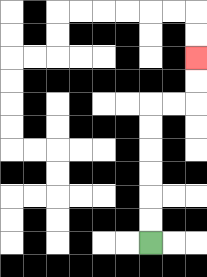{'start': '[6, 10]', 'end': '[8, 2]', 'path_directions': 'U,U,U,U,U,U,R,R,U,U', 'path_coordinates': '[[6, 10], [6, 9], [6, 8], [6, 7], [6, 6], [6, 5], [6, 4], [7, 4], [8, 4], [8, 3], [8, 2]]'}